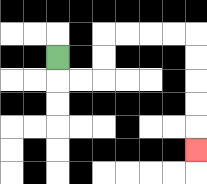{'start': '[2, 2]', 'end': '[8, 6]', 'path_directions': 'D,R,R,U,U,R,R,R,R,D,D,D,D,D', 'path_coordinates': '[[2, 2], [2, 3], [3, 3], [4, 3], [4, 2], [4, 1], [5, 1], [6, 1], [7, 1], [8, 1], [8, 2], [8, 3], [8, 4], [8, 5], [8, 6]]'}